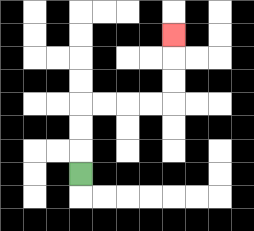{'start': '[3, 7]', 'end': '[7, 1]', 'path_directions': 'U,U,U,R,R,R,R,U,U,U', 'path_coordinates': '[[3, 7], [3, 6], [3, 5], [3, 4], [4, 4], [5, 4], [6, 4], [7, 4], [7, 3], [7, 2], [7, 1]]'}